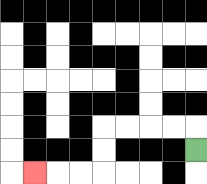{'start': '[8, 6]', 'end': '[1, 7]', 'path_directions': 'U,L,L,L,L,D,D,L,L,L', 'path_coordinates': '[[8, 6], [8, 5], [7, 5], [6, 5], [5, 5], [4, 5], [4, 6], [4, 7], [3, 7], [2, 7], [1, 7]]'}